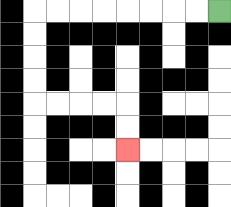{'start': '[9, 0]', 'end': '[5, 6]', 'path_directions': 'L,L,L,L,L,L,L,L,D,D,D,D,R,R,R,R,D,D', 'path_coordinates': '[[9, 0], [8, 0], [7, 0], [6, 0], [5, 0], [4, 0], [3, 0], [2, 0], [1, 0], [1, 1], [1, 2], [1, 3], [1, 4], [2, 4], [3, 4], [4, 4], [5, 4], [5, 5], [5, 6]]'}